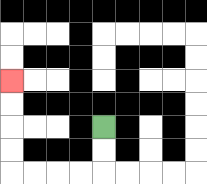{'start': '[4, 5]', 'end': '[0, 3]', 'path_directions': 'D,D,L,L,L,L,U,U,U,U', 'path_coordinates': '[[4, 5], [4, 6], [4, 7], [3, 7], [2, 7], [1, 7], [0, 7], [0, 6], [0, 5], [0, 4], [0, 3]]'}